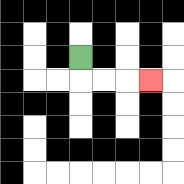{'start': '[3, 2]', 'end': '[6, 3]', 'path_directions': 'D,R,R,R', 'path_coordinates': '[[3, 2], [3, 3], [4, 3], [5, 3], [6, 3]]'}